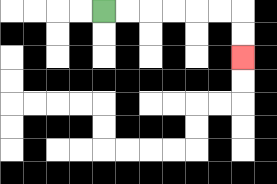{'start': '[4, 0]', 'end': '[10, 2]', 'path_directions': 'R,R,R,R,R,R,D,D', 'path_coordinates': '[[4, 0], [5, 0], [6, 0], [7, 0], [8, 0], [9, 0], [10, 0], [10, 1], [10, 2]]'}